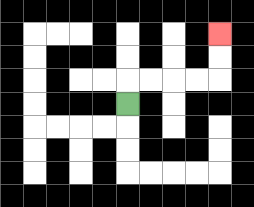{'start': '[5, 4]', 'end': '[9, 1]', 'path_directions': 'U,R,R,R,R,U,U', 'path_coordinates': '[[5, 4], [5, 3], [6, 3], [7, 3], [8, 3], [9, 3], [9, 2], [9, 1]]'}